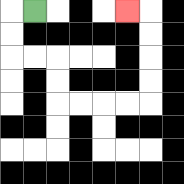{'start': '[1, 0]', 'end': '[5, 0]', 'path_directions': 'L,D,D,R,R,D,D,R,R,R,R,U,U,U,U,L', 'path_coordinates': '[[1, 0], [0, 0], [0, 1], [0, 2], [1, 2], [2, 2], [2, 3], [2, 4], [3, 4], [4, 4], [5, 4], [6, 4], [6, 3], [6, 2], [6, 1], [6, 0], [5, 0]]'}